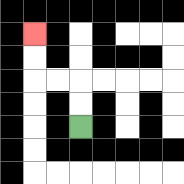{'start': '[3, 5]', 'end': '[1, 1]', 'path_directions': 'U,U,L,L,U,U', 'path_coordinates': '[[3, 5], [3, 4], [3, 3], [2, 3], [1, 3], [1, 2], [1, 1]]'}